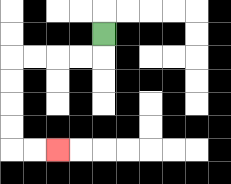{'start': '[4, 1]', 'end': '[2, 6]', 'path_directions': 'D,L,L,L,L,D,D,D,D,R,R', 'path_coordinates': '[[4, 1], [4, 2], [3, 2], [2, 2], [1, 2], [0, 2], [0, 3], [0, 4], [0, 5], [0, 6], [1, 6], [2, 6]]'}